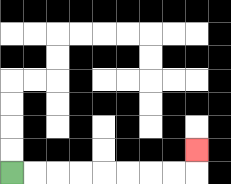{'start': '[0, 7]', 'end': '[8, 6]', 'path_directions': 'R,R,R,R,R,R,R,R,U', 'path_coordinates': '[[0, 7], [1, 7], [2, 7], [3, 7], [4, 7], [5, 7], [6, 7], [7, 7], [8, 7], [8, 6]]'}